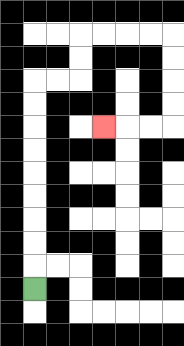{'start': '[1, 12]', 'end': '[4, 5]', 'path_directions': 'U,U,U,U,U,U,U,U,U,R,R,U,U,R,R,R,R,D,D,D,D,L,L,L', 'path_coordinates': '[[1, 12], [1, 11], [1, 10], [1, 9], [1, 8], [1, 7], [1, 6], [1, 5], [1, 4], [1, 3], [2, 3], [3, 3], [3, 2], [3, 1], [4, 1], [5, 1], [6, 1], [7, 1], [7, 2], [7, 3], [7, 4], [7, 5], [6, 5], [5, 5], [4, 5]]'}